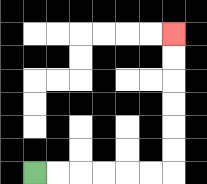{'start': '[1, 7]', 'end': '[7, 1]', 'path_directions': 'R,R,R,R,R,R,U,U,U,U,U,U', 'path_coordinates': '[[1, 7], [2, 7], [3, 7], [4, 7], [5, 7], [6, 7], [7, 7], [7, 6], [7, 5], [7, 4], [7, 3], [7, 2], [7, 1]]'}